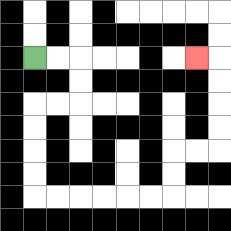{'start': '[1, 2]', 'end': '[8, 2]', 'path_directions': 'R,R,D,D,L,L,D,D,D,D,R,R,R,R,R,R,U,U,R,R,U,U,U,U,L', 'path_coordinates': '[[1, 2], [2, 2], [3, 2], [3, 3], [3, 4], [2, 4], [1, 4], [1, 5], [1, 6], [1, 7], [1, 8], [2, 8], [3, 8], [4, 8], [5, 8], [6, 8], [7, 8], [7, 7], [7, 6], [8, 6], [9, 6], [9, 5], [9, 4], [9, 3], [9, 2], [8, 2]]'}